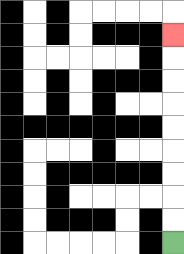{'start': '[7, 10]', 'end': '[7, 1]', 'path_directions': 'U,U,U,U,U,U,U,U,U', 'path_coordinates': '[[7, 10], [7, 9], [7, 8], [7, 7], [7, 6], [7, 5], [7, 4], [7, 3], [7, 2], [7, 1]]'}